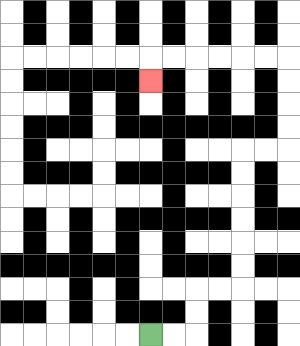{'start': '[6, 14]', 'end': '[6, 3]', 'path_directions': 'R,R,U,U,R,R,U,U,U,U,U,U,R,R,U,U,U,U,L,L,L,L,L,L,D', 'path_coordinates': '[[6, 14], [7, 14], [8, 14], [8, 13], [8, 12], [9, 12], [10, 12], [10, 11], [10, 10], [10, 9], [10, 8], [10, 7], [10, 6], [11, 6], [12, 6], [12, 5], [12, 4], [12, 3], [12, 2], [11, 2], [10, 2], [9, 2], [8, 2], [7, 2], [6, 2], [6, 3]]'}